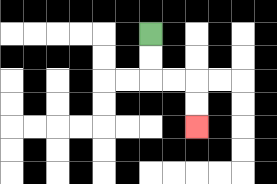{'start': '[6, 1]', 'end': '[8, 5]', 'path_directions': 'D,D,R,R,D,D', 'path_coordinates': '[[6, 1], [6, 2], [6, 3], [7, 3], [8, 3], [8, 4], [8, 5]]'}